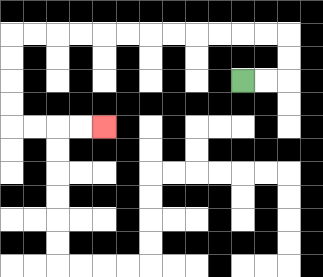{'start': '[10, 3]', 'end': '[4, 5]', 'path_directions': 'R,R,U,U,L,L,L,L,L,L,L,L,L,L,L,L,D,D,D,D,R,R,R,R', 'path_coordinates': '[[10, 3], [11, 3], [12, 3], [12, 2], [12, 1], [11, 1], [10, 1], [9, 1], [8, 1], [7, 1], [6, 1], [5, 1], [4, 1], [3, 1], [2, 1], [1, 1], [0, 1], [0, 2], [0, 3], [0, 4], [0, 5], [1, 5], [2, 5], [3, 5], [4, 5]]'}